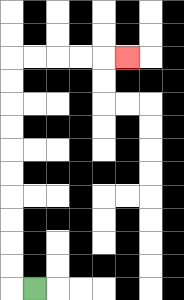{'start': '[1, 12]', 'end': '[5, 2]', 'path_directions': 'L,U,U,U,U,U,U,U,U,U,U,R,R,R,R,R', 'path_coordinates': '[[1, 12], [0, 12], [0, 11], [0, 10], [0, 9], [0, 8], [0, 7], [0, 6], [0, 5], [0, 4], [0, 3], [0, 2], [1, 2], [2, 2], [3, 2], [4, 2], [5, 2]]'}